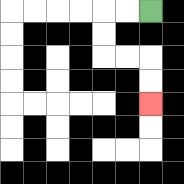{'start': '[6, 0]', 'end': '[6, 4]', 'path_directions': 'L,L,D,D,R,R,D,D', 'path_coordinates': '[[6, 0], [5, 0], [4, 0], [4, 1], [4, 2], [5, 2], [6, 2], [6, 3], [6, 4]]'}